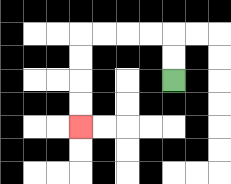{'start': '[7, 3]', 'end': '[3, 5]', 'path_directions': 'U,U,L,L,L,L,D,D,D,D', 'path_coordinates': '[[7, 3], [7, 2], [7, 1], [6, 1], [5, 1], [4, 1], [3, 1], [3, 2], [3, 3], [3, 4], [3, 5]]'}